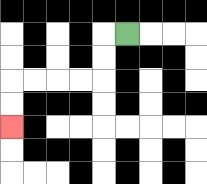{'start': '[5, 1]', 'end': '[0, 5]', 'path_directions': 'L,D,D,L,L,L,L,D,D', 'path_coordinates': '[[5, 1], [4, 1], [4, 2], [4, 3], [3, 3], [2, 3], [1, 3], [0, 3], [0, 4], [0, 5]]'}